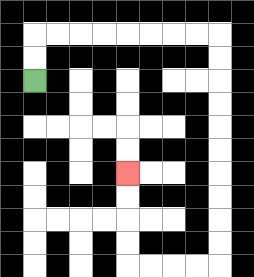{'start': '[1, 3]', 'end': '[5, 7]', 'path_directions': 'U,U,R,R,R,R,R,R,R,R,D,D,D,D,D,D,D,D,D,D,L,L,L,L,U,U,U,U', 'path_coordinates': '[[1, 3], [1, 2], [1, 1], [2, 1], [3, 1], [4, 1], [5, 1], [6, 1], [7, 1], [8, 1], [9, 1], [9, 2], [9, 3], [9, 4], [9, 5], [9, 6], [9, 7], [9, 8], [9, 9], [9, 10], [9, 11], [8, 11], [7, 11], [6, 11], [5, 11], [5, 10], [5, 9], [5, 8], [5, 7]]'}